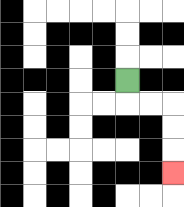{'start': '[5, 3]', 'end': '[7, 7]', 'path_directions': 'D,R,R,D,D,D', 'path_coordinates': '[[5, 3], [5, 4], [6, 4], [7, 4], [7, 5], [7, 6], [7, 7]]'}